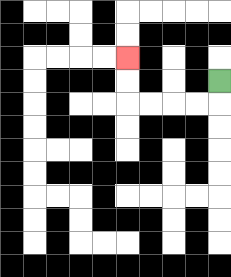{'start': '[9, 3]', 'end': '[5, 2]', 'path_directions': 'D,L,L,L,L,U,U', 'path_coordinates': '[[9, 3], [9, 4], [8, 4], [7, 4], [6, 4], [5, 4], [5, 3], [5, 2]]'}